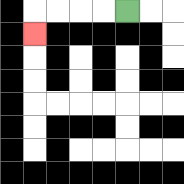{'start': '[5, 0]', 'end': '[1, 1]', 'path_directions': 'L,L,L,L,D', 'path_coordinates': '[[5, 0], [4, 0], [3, 0], [2, 0], [1, 0], [1, 1]]'}